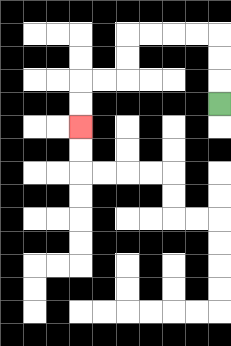{'start': '[9, 4]', 'end': '[3, 5]', 'path_directions': 'U,U,U,L,L,L,L,D,D,L,L,D,D', 'path_coordinates': '[[9, 4], [9, 3], [9, 2], [9, 1], [8, 1], [7, 1], [6, 1], [5, 1], [5, 2], [5, 3], [4, 3], [3, 3], [3, 4], [3, 5]]'}